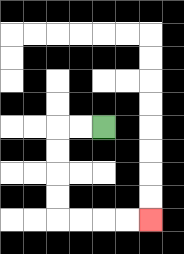{'start': '[4, 5]', 'end': '[6, 9]', 'path_directions': 'L,L,D,D,D,D,R,R,R,R', 'path_coordinates': '[[4, 5], [3, 5], [2, 5], [2, 6], [2, 7], [2, 8], [2, 9], [3, 9], [4, 9], [5, 9], [6, 9]]'}